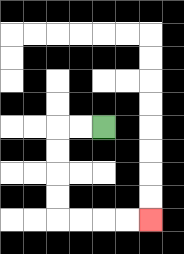{'start': '[4, 5]', 'end': '[6, 9]', 'path_directions': 'L,L,D,D,D,D,R,R,R,R', 'path_coordinates': '[[4, 5], [3, 5], [2, 5], [2, 6], [2, 7], [2, 8], [2, 9], [3, 9], [4, 9], [5, 9], [6, 9]]'}